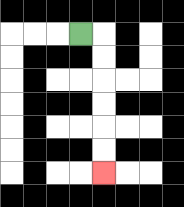{'start': '[3, 1]', 'end': '[4, 7]', 'path_directions': 'R,D,D,D,D,D,D', 'path_coordinates': '[[3, 1], [4, 1], [4, 2], [4, 3], [4, 4], [4, 5], [4, 6], [4, 7]]'}